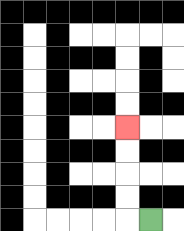{'start': '[6, 9]', 'end': '[5, 5]', 'path_directions': 'L,U,U,U,U', 'path_coordinates': '[[6, 9], [5, 9], [5, 8], [5, 7], [5, 6], [5, 5]]'}